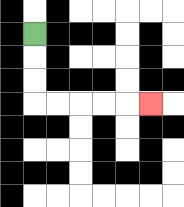{'start': '[1, 1]', 'end': '[6, 4]', 'path_directions': 'D,D,D,R,R,R,R,R', 'path_coordinates': '[[1, 1], [1, 2], [1, 3], [1, 4], [2, 4], [3, 4], [4, 4], [5, 4], [6, 4]]'}